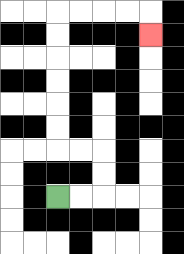{'start': '[2, 8]', 'end': '[6, 1]', 'path_directions': 'R,R,U,U,L,L,U,U,U,U,U,U,R,R,R,R,D', 'path_coordinates': '[[2, 8], [3, 8], [4, 8], [4, 7], [4, 6], [3, 6], [2, 6], [2, 5], [2, 4], [2, 3], [2, 2], [2, 1], [2, 0], [3, 0], [4, 0], [5, 0], [6, 0], [6, 1]]'}